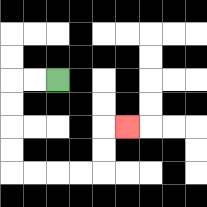{'start': '[2, 3]', 'end': '[5, 5]', 'path_directions': 'L,L,D,D,D,D,R,R,R,R,U,U,R', 'path_coordinates': '[[2, 3], [1, 3], [0, 3], [0, 4], [0, 5], [0, 6], [0, 7], [1, 7], [2, 7], [3, 7], [4, 7], [4, 6], [4, 5], [5, 5]]'}